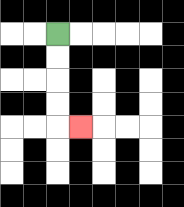{'start': '[2, 1]', 'end': '[3, 5]', 'path_directions': 'D,D,D,D,R', 'path_coordinates': '[[2, 1], [2, 2], [2, 3], [2, 4], [2, 5], [3, 5]]'}